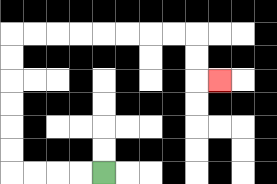{'start': '[4, 7]', 'end': '[9, 3]', 'path_directions': 'L,L,L,L,U,U,U,U,U,U,R,R,R,R,R,R,R,R,D,D,R', 'path_coordinates': '[[4, 7], [3, 7], [2, 7], [1, 7], [0, 7], [0, 6], [0, 5], [0, 4], [0, 3], [0, 2], [0, 1], [1, 1], [2, 1], [3, 1], [4, 1], [5, 1], [6, 1], [7, 1], [8, 1], [8, 2], [8, 3], [9, 3]]'}